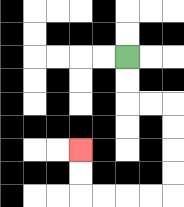{'start': '[5, 2]', 'end': '[3, 6]', 'path_directions': 'D,D,R,R,D,D,D,D,L,L,L,L,U,U', 'path_coordinates': '[[5, 2], [5, 3], [5, 4], [6, 4], [7, 4], [7, 5], [7, 6], [7, 7], [7, 8], [6, 8], [5, 8], [4, 8], [3, 8], [3, 7], [3, 6]]'}